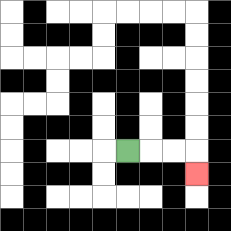{'start': '[5, 6]', 'end': '[8, 7]', 'path_directions': 'R,R,R,D', 'path_coordinates': '[[5, 6], [6, 6], [7, 6], [8, 6], [8, 7]]'}